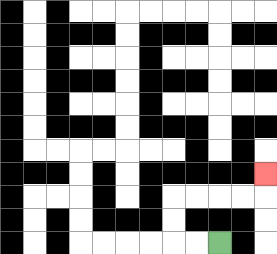{'start': '[9, 10]', 'end': '[11, 7]', 'path_directions': 'L,L,U,U,R,R,R,R,U', 'path_coordinates': '[[9, 10], [8, 10], [7, 10], [7, 9], [7, 8], [8, 8], [9, 8], [10, 8], [11, 8], [11, 7]]'}